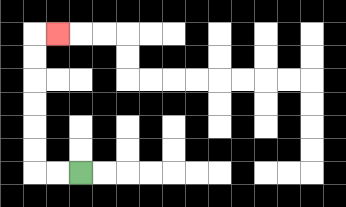{'start': '[3, 7]', 'end': '[2, 1]', 'path_directions': 'L,L,U,U,U,U,U,U,R', 'path_coordinates': '[[3, 7], [2, 7], [1, 7], [1, 6], [1, 5], [1, 4], [1, 3], [1, 2], [1, 1], [2, 1]]'}